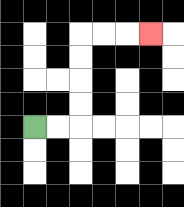{'start': '[1, 5]', 'end': '[6, 1]', 'path_directions': 'R,R,U,U,U,U,R,R,R', 'path_coordinates': '[[1, 5], [2, 5], [3, 5], [3, 4], [3, 3], [3, 2], [3, 1], [4, 1], [5, 1], [6, 1]]'}